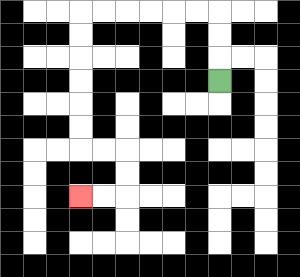{'start': '[9, 3]', 'end': '[3, 8]', 'path_directions': 'U,U,U,L,L,L,L,L,L,D,D,D,D,D,D,R,R,D,D,L,L', 'path_coordinates': '[[9, 3], [9, 2], [9, 1], [9, 0], [8, 0], [7, 0], [6, 0], [5, 0], [4, 0], [3, 0], [3, 1], [3, 2], [3, 3], [3, 4], [3, 5], [3, 6], [4, 6], [5, 6], [5, 7], [5, 8], [4, 8], [3, 8]]'}